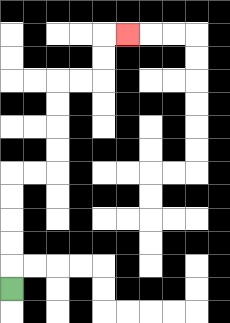{'start': '[0, 12]', 'end': '[5, 1]', 'path_directions': 'U,U,U,U,U,R,R,U,U,U,U,R,R,U,U,R', 'path_coordinates': '[[0, 12], [0, 11], [0, 10], [0, 9], [0, 8], [0, 7], [1, 7], [2, 7], [2, 6], [2, 5], [2, 4], [2, 3], [3, 3], [4, 3], [4, 2], [4, 1], [5, 1]]'}